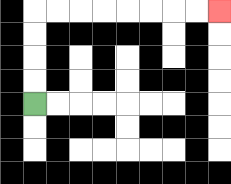{'start': '[1, 4]', 'end': '[9, 0]', 'path_directions': 'U,U,U,U,R,R,R,R,R,R,R,R', 'path_coordinates': '[[1, 4], [1, 3], [1, 2], [1, 1], [1, 0], [2, 0], [3, 0], [4, 0], [5, 0], [6, 0], [7, 0], [8, 0], [9, 0]]'}